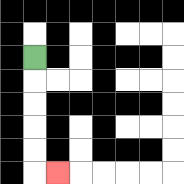{'start': '[1, 2]', 'end': '[2, 7]', 'path_directions': 'D,D,D,D,D,R', 'path_coordinates': '[[1, 2], [1, 3], [1, 4], [1, 5], [1, 6], [1, 7], [2, 7]]'}